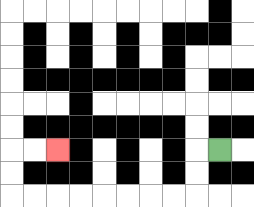{'start': '[9, 6]', 'end': '[2, 6]', 'path_directions': 'L,D,D,L,L,L,L,L,L,L,L,U,U,R,R', 'path_coordinates': '[[9, 6], [8, 6], [8, 7], [8, 8], [7, 8], [6, 8], [5, 8], [4, 8], [3, 8], [2, 8], [1, 8], [0, 8], [0, 7], [0, 6], [1, 6], [2, 6]]'}